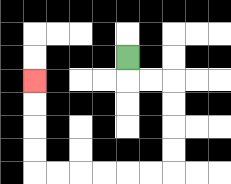{'start': '[5, 2]', 'end': '[1, 3]', 'path_directions': 'D,R,R,D,D,D,D,L,L,L,L,L,L,U,U,U,U', 'path_coordinates': '[[5, 2], [5, 3], [6, 3], [7, 3], [7, 4], [7, 5], [7, 6], [7, 7], [6, 7], [5, 7], [4, 7], [3, 7], [2, 7], [1, 7], [1, 6], [1, 5], [1, 4], [1, 3]]'}